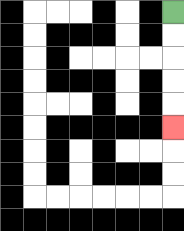{'start': '[7, 0]', 'end': '[7, 5]', 'path_directions': 'D,D,D,D,D', 'path_coordinates': '[[7, 0], [7, 1], [7, 2], [7, 3], [7, 4], [7, 5]]'}